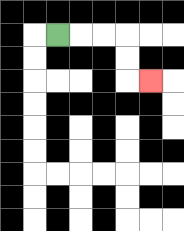{'start': '[2, 1]', 'end': '[6, 3]', 'path_directions': 'R,R,R,D,D,R', 'path_coordinates': '[[2, 1], [3, 1], [4, 1], [5, 1], [5, 2], [5, 3], [6, 3]]'}